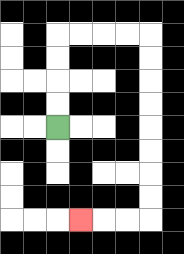{'start': '[2, 5]', 'end': '[3, 9]', 'path_directions': 'U,U,U,U,R,R,R,R,D,D,D,D,D,D,D,D,L,L,L', 'path_coordinates': '[[2, 5], [2, 4], [2, 3], [2, 2], [2, 1], [3, 1], [4, 1], [5, 1], [6, 1], [6, 2], [6, 3], [6, 4], [6, 5], [6, 6], [6, 7], [6, 8], [6, 9], [5, 9], [4, 9], [3, 9]]'}